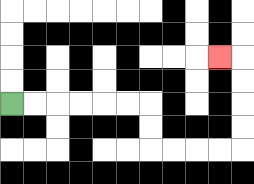{'start': '[0, 4]', 'end': '[9, 2]', 'path_directions': 'R,R,R,R,R,R,D,D,R,R,R,R,U,U,U,U,L', 'path_coordinates': '[[0, 4], [1, 4], [2, 4], [3, 4], [4, 4], [5, 4], [6, 4], [6, 5], [6, 6], [7, 6], [8, 6], [9, 6], [10, 6], [10, 5], [10, 4], [10, 3], [10, 2], [9, 2]]'}